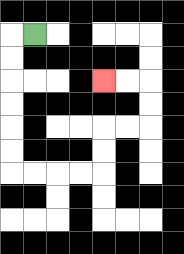{'start': '[1, 1]', 'end': '[4, 3]', 'path_directions': 'L,D,D,D,D,D,D,R,R,R,R,U,U,R,R,U,U,L,L', 'path_coordinates': '[[1, 1], [0, 1], [0, 2], [0, 3], [0, 4], [0, 5], [0, 6], [0, 7], [1, 7], [2, 7], [3, 7], [4, 7], [4, 6], [4, 5], [5, 5], [6, 5], [6, 4], [6, 3], [5, 3], [4, 3]]'}